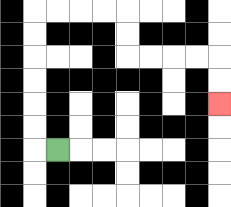{'start': '[2, 6]', 'end': '[9, 4]', 'path_directions': 'L,U,U,U,U,U,U,R,R,R,R,D,D,R,R,R,R,D,D', 'path_coordinates': '[[2, 6], [1, 6], [1, 5], [1, 4], [1, 3], [1, 2], [1, 1], [1, 0], [2, 0], [3, 0], [4, 0], [5, 0], [5, 1], [5, 2], [6, 2], [7, 2], [8, 2], [9, 2], [9, 3], [9, 4]]'}